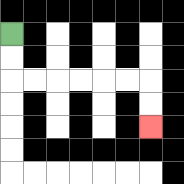{'start': '[0, 1]', 'end': '[6, 5]', 'path_directions': 'D,D,R,R,R,R,R,R,D,D', 'path_coordinates': '[[0, 1], [0, 2], [0, 3], [1, 3], [2, 3], [3, 3], [4, 3], [5, 3], [6, 3], [6, 4], [6, 5]]'}